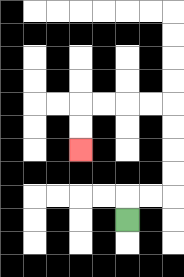{'start': '[5, 9]', 'end': '[3, 6]', 'path_directions': 'U,R,R,U,U,U,U,L,L,L,L,D,D', 'path_coordinates': '[[5, 9], [5, 8], [6, 8], [7, 8], [7, 7], [7, 6], [7, 5], [7, 4], [6, 4], [5, 4], [4, 4], [3, 4], [3, 5], [3, 6]]'}